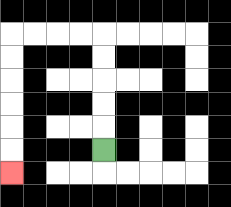{'start': '[4, 6]', 'end': '[0, 7]', 'path_directions': 'U,U,U,U,U,L,L,L,L,D,D,D,D,D,D', 'path_coordinates': '[[4, 6], [4, 5], [4, 4], [4, 3], [4, 2], [4, 1], [3, 1], [2, 1], [1, 1], [0, 1], [0, 2], [0, 3], [0, 4], [0, 5], [0, 6], [0, 7]]'}